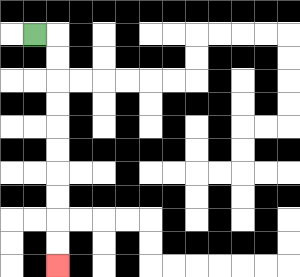{'start': '[1, 1]', 'end': '[2, 11]', 'path_directions': 'R,D,D,D,D,D,D,D,D,D,D', 'path_coordinates': '[[1, 1], [2, 1], [2, 2], [2, 3], [2, 4], [2, 5], [2, 6], [2, 7], [2, 8], [2, 9], [2, 10], [2, 11]]'}